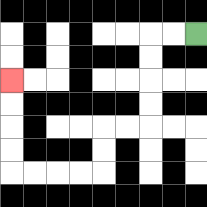{'start': '[8, 1]', 'end': '[0, 3]', 'path_directions': 'L,L,D,D,D,D,L,L,D,D,L,L,L,L,U,U,U,U', 'path_coordinates': '[[8, 1], [7, 1], [6, 1], [6, 2], [6, 3], [6, 4], [6, 5], [5, 5], [4, 5], [4, 6], [4, 7], [3, 7], [2, 7], [1, 7], [0, 7], [0, 6], [0, 5], [0, 4], [0, 3]]'}